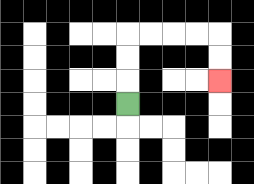{'start': '[5, 4]', 'end': '[9, 3]', 'path_directions': 'U,U,U,R,R,R,R,D,D', 'path_coordinates': '[[5, 4], [5, 3], [5, 2], [5, 1], [6, 1], [7, 1], [8, 1], [9, 1], [9, 2], [9, 3]]'}